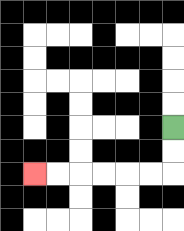{'start': '[7, 5]', 'end': '[1, 7]', 'path_directions': 'D,D,L,L,L,L,L,L', 'path_coordinates': '[[7, 5], [7, 6], [7, 7], [6, 7], [5, 7], [4, 7], [3, 7], [2, 7], [1, 7]]'}